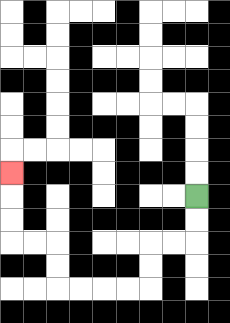{'start': '[8, 8]', 'end': '[0, 7]', 'path_directions': 'D,D,L,L,D,D,L,L,L,L,U,U,L,L,U,U,U', 'path_coordinates': '[[8, 8], [8, 9], [8, 10], [7, 10], [6, 10], [6, 11], [6, 12], [5, 12], [4, 12], [3, 12], [2, 12], [2, 11], [2, 10], [1, 10], [0, 10], [0, 9], [0, 8], [0, 7]]'}